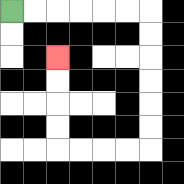{'start': '[0, 0]', 'end': '[2, 2]', 'path_directions': 'R,R,R,R,R,R,D,D,D,D,D,D,L,L,L,L,U,U,U,U', 'path_coordinates': '[[0, 0], [1, 0], [2, 0], [3, 0], [4, 0], [5, 0], [6, 0], [6, 1], [6, 2], [6, 3], [6, 4], [6, 5], [6, 6], [5, 6], [4, 6], [3, 6], [2, 6], [2, 5], [2, 4], [2, 3], [2, 2]]'}